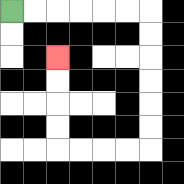{'start': '[0, 0]', 'end': '[2, 2]', 'path_directions': 'R,R,R,R,R,R,D,D,D,D,D,D,L,L,L,L,U,U,U,U', 'path_coordinates': '[[0, 0], [1, 0], [2, 0], [3, 0], [4, 0], [5, 0], [6, 0], [6, 1], [6, 2], [6, 3], [6, 4], [6, 5], [6, 6], [5, 6], [4, 6], [3, 6], [2, 6], [2, 5], [2, 4], [2, 3], [2, 2]]'}